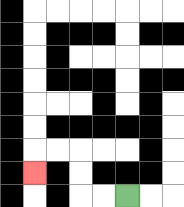{'start': '[5, 8]', 'end': '[1, 7]', 'path_directions': 'L,L,U,U,L,L,D', 'path_coordinates': '[[5, 8], [4, 8], [3, 8], [3, 7], [3, 6], [2, 6], [1, 6], [1, 7]]'}